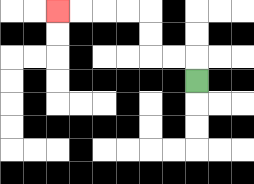{'start': '[8, 3]', 'end': '[2, 0]', 'path_directions': 'U,L,L,U,U,L,L,L,L', 'path_coordinates': '[[8, 3], [8, 2], [7, 2], [6, 2], [6, 1], [6, 0], [5, 0], [4, 0], [3, 0], [2, 0]]'}